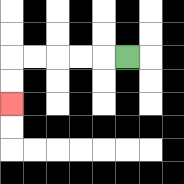{'start': '[5, 2]', 'end': '[0, 4]', 'path_directions': 'L,L,L,L,L,D,D', 'path_coordinates': '[[5, 2], [4, 2], [3, 2], [2, 2], [1, 2], [0, 2], [0, 3], [0, 4]]'}